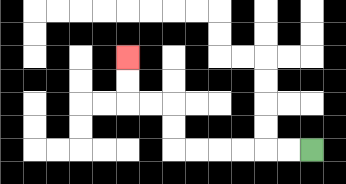{'start': '[13, 6]', 'end': '[5, 2]', 'path_directions': 'L,L,L,L,L,L,U,U,L,L,U,U', 'path_coordinates': '[[13, 6], [12, 6], [11, 6], [10, 6], [9, 6], [8, 6], [7, 6], [7, 5], [7, 4], [6, 4], [5, 4], [5, 3], [5, 2]]'}